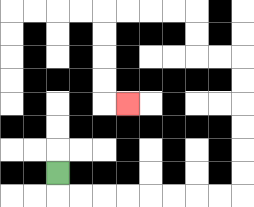{'start': '[2, 7]', 'end': '[5, 4]', 'path_directions': 'D,R,R,R,R,R,R,R,R,U,U,U,U,U,U,L,L,U,U,L,L,L,L,D,D,D,D,R', 'path_coordinates': '[[2, 7], [2, 8], [3, 8], [4, 8], [5, 8], [6, 8], [7, 8], [8, 8], [9, 8], [10, 8], [10, 7], [10, 6], [10, 5], [10, 4], [10, 3], [10, 2], [9, 2], [8, 2], [8, 1], [8, 0], [7, 0], [6, 0], [5, 0], [4, 0], [4, 1], [4, 2], [4, 3], [4, 4], [5, 4]]'}